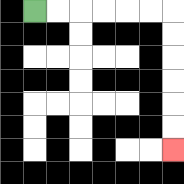{'start': '[1, 0]', 'end': '[7, 6]', 'path_directions': 'R,R,R,R,R,R,D,D,D,D,D,D', 'path_coordinates': '[[1, 0], [2, 0], [3, 0], [4, 0], [5, 0], [6, 0], [7, 0], [7, 1], [7, 2], [7, 3], [7, 4], [7, 5], [7, 6]]'}